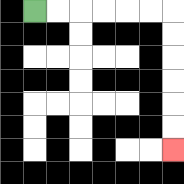{'start': '[1, 0]', 'end': '[7, 6]', 'path_directions': 'R,R,R,R,R,R,D,D,D,D,D,D', 'path_coordinates': '[[1, 0], [2, 0], [3, 0], [4, 0], [5, 0], [6, 0], [7, 0], [7, 1], [7, 2], [7, 3], [7, 4], [7, 5], [7, 6]]'}